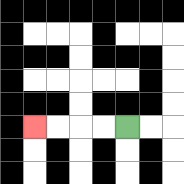{'start': '[5, 5]', 'end': '[1, 5]', 'path_directions': 'L,L,L,L', 'path_coordinates': '[[5, 5], [4, 5], [3, 5], [2, 5], [1, 5]]'}